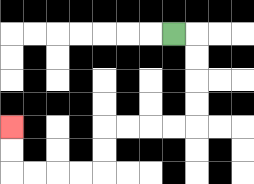{'start': '[7, 1]', 'end': '[0, 5]', 'path_directions': 'R,D,D,D,D,L,L,L,L,D,D,L,L,L,L,U,U', 'path_coordinates': '[[7, 1], [8, 1], [8, 2], [8, 3], [8, 4], [8, 5], [7, 5], [6, 5], [5, 5], [4, 5], [4, 6], [4, 7], [3, 7], [2, 7], [1, 7], [0, 7], [0, 6], [0, 5]]'}